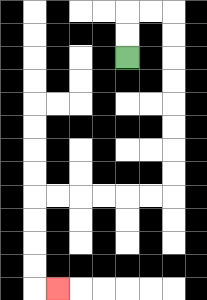{'start': '[5, 2]', 'end': '[2, 12]', 'path_directions': 'U,U,R,R,D,D,D,D,D,D,D,D,L,L,L,L,L,L,D,D,D,D,R', 'path_coordinates': '[[5, 2], [5, 1], [5, 0], [6, 0], [7, 0], [7, 1], [7, 2], [7, 3], [7, 4], [7, 5], [7, 6], [7, 7], [7, 8], [6, 8], [5, 8], [4, 8], [3, 8], [2, 8], [1, 8], [1, 9], [1, 10], [1, 11], [1, 12], [2, 12]]'}